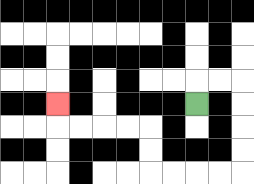{'start': '[8, 4]', 'end': '[2, 4]', 'path_directions': 'U,R,R,D,D,D,D,L,L,L,L,U,U,L,L,L,L,U', 'path_coordinates': '[[8, 4], [8, 3], [9, 3], [10, 3], [10, 4], [10, 5], [10, 6], [10, 7], [9, 7], [8, 7], [7, 7], [6, 7], [6, 6], [6, 5], [5, 5], [4, 5], [3, 5], [2, 5], [2, 4]]'}